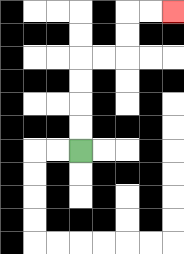{'start': '[3, 6]', 'end': '[7, 0]', 'path_directions': 'U,U,U,U,R,R,U,U,R,R', 'path_coordinates': '[[3, 6], [3, 5], [3, 4], [3, 3], [3, 2], [4, 2], [5, 2], [5, 1], [5, 0], [6, 0], [7, 0]]'}